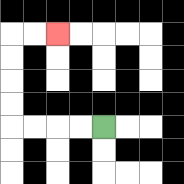{'start': '[4, 5]', 'end': '[2, 1]', 'path_directions': 'L,L,L,L,U,U,U,U,R,R', 'path_coordinates': '[[4, 5], [3, 5], [2, 5], [1, 5], [0, 5], [0, 4], [0, 3], [0, 2], [0, 1], [1, 1], [2, 1]]'}